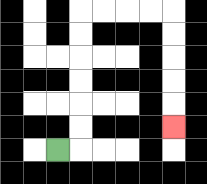{'start': '[2, 6]', 'end': '[7, 5]', 'path_directions': 'R,U,U,U,U,U,U,R,R,R,R,D,D,D,D,D', 'path_coordinates': '[[2, 6], [3, 6], [3, 5], [3, 4], [3, 3], [3, 2], [3, 1], [3, 0], [4, 0], [5, 0], [6, 0], [7, 0], [7, 1], [7, 2], [7, 3], [7, 4], [7, 5]]'}